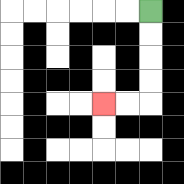{'start': '[6, 0]', 'end': '[4, 4]', 'path_directions': 'D,D,D,D,L,L', 'path_coordinates': '[[6, 0], [6, 1], [6, 2], [6, 3], [6, 4], [5, 4], [4, 4]]'}